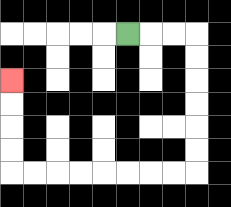{'start': '[5, 1]', 'end': '[0, 3]', 'path_directions': 'R,R,R,D,D,D,D,D,D,L,L,L,L,L,L,L,L,U,U,U,U', 'path_coordinates': '[[5, 1], [6, 1], [7, 1], [8, 1], [8, 2], [8, 3], [8, 4], [8, 5], [8, 6], [8, 7], [7, 7], [6, 7], [5, 7], [4, 7], [3, 7], [2, 7], [1, 7], [0, 7], [0, 6], [0, 5], [0, 4], [0, 3]]'}